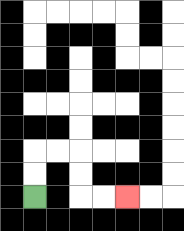{'start': '[1, 8]', 'end': '[5, 8]', 'path_directions': 'U,U,R,R,D,D,R,R', 'path_coordinates': '[[1, 8], [1, 7], [1, 6], [2, 6], [3, 6], [3, 7], [3, 8], [4, 8], [5, 8]]'}